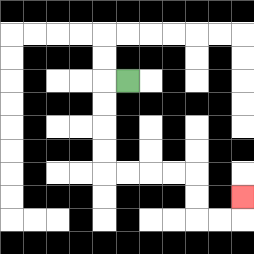{'start': '[5, 3]', 'end': '[10, 8]', 'path_directions': 'L,D,D,D,D,R,R,R,R,D,D,R,R,U', 'path_coordinates': '[[5, 3], [4, 3], [4, 4], [4, 5], [4, 6], [4, 7], [5, 7], [6, 7], [7, 7], [8, 7], [8, 8], [8, 9], [9, 9], [10, 9], [10, 8]]'}